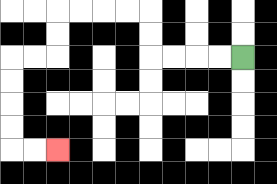{'start': '[10, 2]', 'end': '[2, 6]', 'path_directions': 'L,L,L,L,U,U,L,L,L,L,D,D,L,L,D,D,D,D,R,R', 'path_coordinates': '[[10, 2], [9, 2], [8, 2], [7, 2], [6, 2], [6, 1], [6, 0], [5, 0], [4, 0], [3, 0], [2, 0], [2, 1], [2, 2], [1, 2], [0, 2], [0, 3], [0, 4], [0, 5], [0, 6], [1, 6], [2, 6]]'}